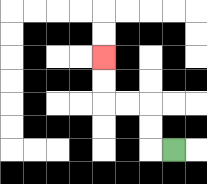{'start': '[7, 6]', 'end': '[4, 2]', 'path_directions': 'L,U,U,L,L,U,U', 'path_coordinates': '[[7, 6], [6, 6], [6, 5], [6, 4], [5, 4], [4, 4], [4, 3], [4, 2]]'}